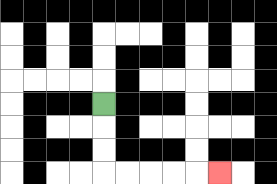{'start': '[4, 4]', 'end': '[9, 7]', 'path_directions': 'D,D,D,R,R,R,R,R', 'path_coordinates': '[[4, 4], [4, 5], [4, 6], [4, 7], [5, 7], [6, 7], [7, 7], [8, 7], [9, 7]]'}